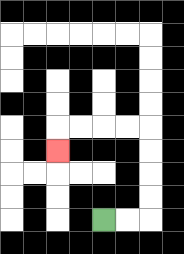{'start': '[4, 9]', 'end': '[2, 6]', 'path_directions': 'R,R,U,U,U,U,L,L,L,L,D', 'path_coordinates': '[[4, 9], [5, 9], [6, 9], [6, 8], [6, 7], [6, 6], [6, 5], [5, 5], [4, 5], [3, 5], [2, 5], [2, 6]]'}